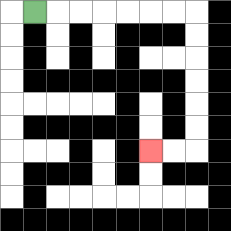{'start': '[1, 0]', 'end': '[6, 6]', 'path_directions': 'R,R,R,R,R,R,R,D,D,D,D,D,D,L,L', 'path_coordinates': '[[1, 0], [2, 0], [3, 0], [4, 0], [5, 0], [6, 0], [7, 0], [8, 0], [8, 1], [8, 2], [8, 3], [8, 4], [8, 5], [8, 6], [7, 6], [6, 6]]'}